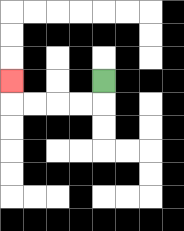{'start': '[4, 3]', 'end': '[0, 3]', 'path_directions': 'D,L,L,L,L,U', 'path_coordinates': '[[4, 3], [4, 4], [3, 4], [2, 4], [1, 4], [0, 4], [0, 3]]'}